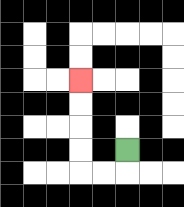{'start': '[5, 6]', 'end': '[3, 3]', 'path_directions': 'D,L,L,U,U,U,U', 'path_coordinates': '[[5, 6], [5, 7], [4, 7], [3, 7], [3, 6], [3, 5], [3, 4], [3, 3]]'}